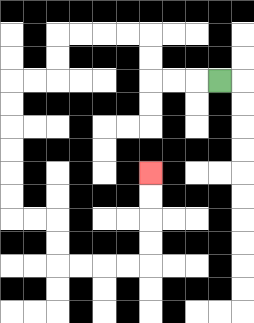{'start': '[9, 3]', 'end': '[6, 7]', 'path_directions': 'L,L,L,U,U,L,L,L,L,D,D,L,L,D,D,D,D,D,D,R,R,D,D,R,R,R,R,U,U,U,U', 'path_coordinates': '[[9, 3], [8, 3], [7, 3], [6, 3], [6, 2], [6, 1], [5, 1], [4, 1], [3, 1], [2, 1], [2, 2], [2, 3], [1, 3], [0, 3], [0, 4], [0, 5], [0, 6], [0, 7], [0, 8], [0, 9], [1, 9], [2, 9], [2, 10], [2, 11], [3, 11], [4, 11], [5, 11], [6, 11], [6, 10], [6, 9], [6, 8], [6, 7]]'}